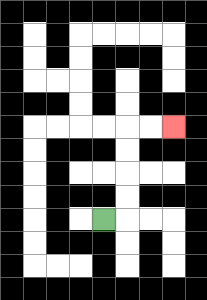{'start': '[4, 9]', 'end': '[7, 5]', 'path_directions': 'R,U,U,U,U,R,R', 'path_coordinates': '[[4, 9], [5, 9], [5, 8], [5, 7], [5, 6], [5, 5], [6, 5], [7, 5]]'}